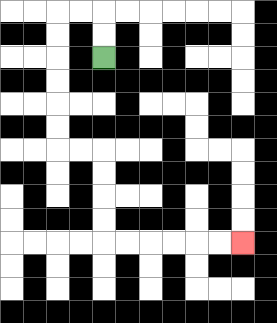{'start': '[4, 2]', 'end': '[10, 10]', 'path_directions': 'U,U,L,L,D,D,D,D,D,D,R,R,D,D,D,D,R,R,R,R,R,R', 'path_coordinates': '[[4, 2], [4, 1], [4, 0], [3, 0], [2, 0], [2, 1], [2, 2], [2, 3], [2, 4], [2, 5], [2, 6], [3, 6], [4, 6], [4, 7], [4, 8], [4, 9], [4, 10], [5, 10], [6, 10], [7, 10], [8, 10], [9, 10], [10, 10]]'}